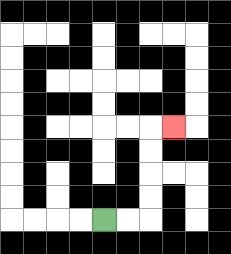{'start': '[4, 9]', 'end': '[7, 5]', 'path_directions': 'R,R,U,U,U,U,R', 'path_coordinates': '[[4, 9], [5, 9], [6, 9], [6, 8], [6, 7], [6, 6], [6, 5], [7, 5]]'}